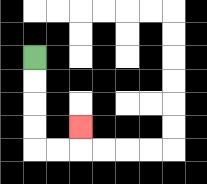{'start': '[1, 2]', 'end': '[3, 5]', 'path_directions': 'D,D,D,D,R,R,U', 'path_coordinates': '[[1, 2], [1, 3], [1, 4], [1, 5], [1, 6], [2, 6], [3, 6], [3, 5]]'}